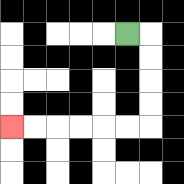{'start': '[5, 1]', 'end': '[0, 5]', 'path_directions': 'R,D,D,D,D,L,L,L,L,L,L', 'path_coordinates': '[[5, 1], [6, 1], [6, 2], [6, 3], [6, 4], [6, 5], [5, 5], [4, 5], [3, 5], [2, 5], [1, 5], [0, 5]]'}